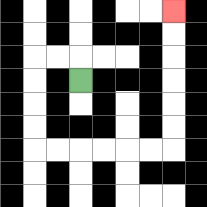{'start': '[3, 3]', 'end': '[7, 0]', 'path_directions': 'U,L,L,D,D,D,D,R,R,R,R,R,R,U,U,U,U,U,U', 'path_coordinates': '[[3, 3], [3, 2], [2, 2], [1, 2], [1, 3], [1, 4], [1, 5], [1, 6], [2, 6], [3, 6], [4, 6], [5, 6], [6, 6], [7, 6], [7, 5], [7, 4], [7, 3], [7, 2], [7, 1], [7, 0]]'}